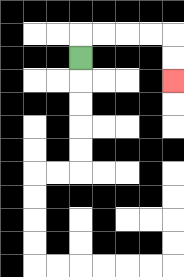{'start': '[3, 2]', 'end': '[7, 3]', 'path_directions': 'U,R,R,R,R,D,D', 'path_coordinates': '[[3, 2], [3, 1], [4, 1], [5, 1], [6, 1], [7, 1], [7, 2], [7, 3]]'}